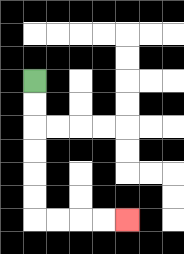{'start': '[1, 3]', 'end': '[5, 9]', 'path_directions': 'D,D,D,D,D,D,R,R,R,R', 'path_coordinates': '[[1, 3], [1, 4], [1, 5], [1, 6], [1, 7], [1, 8], [1, 9], [2, 9], [3, 9], [4, 9], [5, 9]]'}